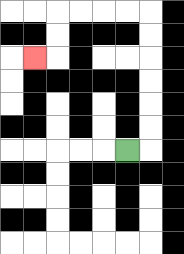{'start': '[5, 6]', 'end': '[1, 2]', 'path_directions': 'R,U,U,U,U,U,U,L,L,L,L,D,D,L', 'path_coordinates': '[[5, 6], [6, 6], [6, 5], [6, 4], [6, 3], [6, 2], [6, 1], [6, 0], [5, 0], [4, 0], [3, 0], [2, 0], [2, 1], [2, 2], [1, 2]]'}